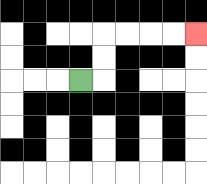{'start': '[3, 3]', 'end': '[8, 1]', 'path_directions': 'R,U,U,R,R,R,R', 'path_coordinates': '[[3, 3], [4, 3], [4, 2], [4, 1], [5, 1], [6, 1], [7, 1], [8, 1]]'}